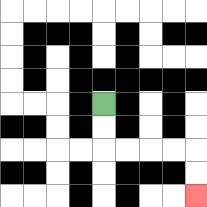{'start': '[4, 4]', 'end': '[8, 8]', 'path_directions': 'D,D,R,R,R,R,D,D', 'path_coordinates': '[[4, 4], [4, 5], [4, 6], [5, 6], [6, 6], [7, 6], [8, 6], [8, 7], [8, 8]]'}